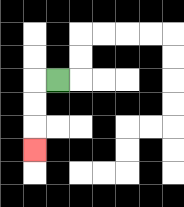{'start': '[2, 3]', 'end': '[1, 6]', 'path_directions': 'L,D,D,D', 'path_coordinates': '[[2, 3], [1, 3], [1, 4], [1, 5], [1, 6]]'}